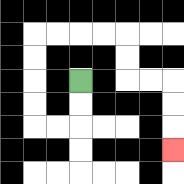{'start': '[3, 3]', 'end': '[7, 6]', 'path_directions': 'D,D,L,L,U,U,U,U,R,R,R,R,D,D,R,R,D,D,D', 'path_coordinates': '[[3, 3], [3, 4], [3, 5], [2, 5], [1, 5], [1, 4], [1, 3], [1, 2], [1, 1], [2, 1], [3, 1], [4, 1], [5, 1], [5, 2], [5, 3], [6, 3], [7, 3], [7, 4], [7, 5], [7, 6]]'}